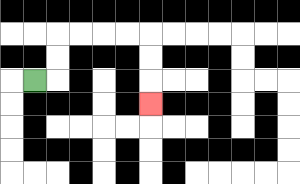{'start': '[1, 3]', 'end': '[6, 4]', 'path_directions': 'R,U,U,R,R,R,R,D,D,D', 'path_coordinates': '[[1, 3], [2, 3], [2, 2], [2, 1], [3, 1], [4, 1], [5, 1], [6, 1], [6, 2], [6, 3], [6, 4]]'}